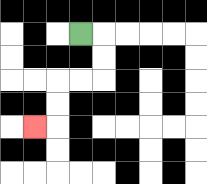{'start': '[3, 1]', 'end': '[1, 5]', 'path_directions': 'R,D,D,L,L,D,D,L', 'path_coordinates': '[[3, 1], [4, 1], [4, 2], [4, 3], [3, 3], [2, 3], [2, 4], [2, 5], [1, 5]]'}